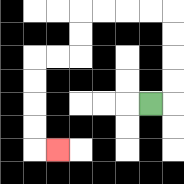{'start': '[6, 4]', 'end': '[2, 6]', 'path_directions': 'R,U,U,U,U,L,L,L,L,D,D,L,L,D,D,D,D,R', 'path_coordinates': '[[6, 4], [7, 4], [7, 3], [7, 2], [7, 1], [7, 0], [6, 0], [5, 0], [4, 0], [3, 0], [3, 1], [3, 2], [2, 2], [1, 2], [1, 3], [1, 4], [1, 5], [1, 6], [2, 6]]'}